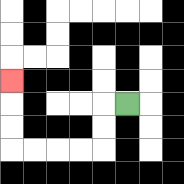{'start': '[5, 4]', 'end': '[0, 3]', 'path_directions': 'L,D,D,L,L,L,L,U,U,U', 'path_coordinates': '[[5, 4], [4, 4], [4, 5], [4, 6], [3, 6], [2, 6], [1, 6], [0, 6], [0, 5], [0, 4], [0, 3]]'}